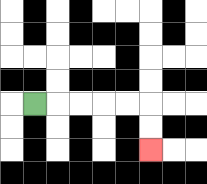{'start': '[1, 4]', 'end': '[6, 6]', 'path_directions': 'R,R,R,R,R,D,D', 'path_coordinates': '[[1, 4], [2, 4], [3, 4], [4, 4], [5, 4], [6, 4], [6, 5], [6, 6]]'}